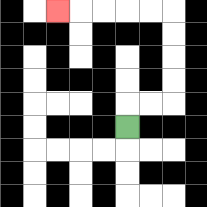{'start': '[5, 5]', 'end': '[2, 0]', 'path_directions': 'U,R,R,U,U,U,U,L,L,L,L,L', 'path_coordinates': '[[5, 5], [5, 4], [6, 4], [7, 4], [7, 3], [7, 2], [7, 1], [7, 0], [6, 0], [5, 0], [4, 0], [3, 0], [2, 0]]'}